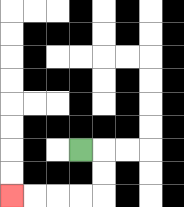{'start': '[3, 6]', 'end': '[0, 8]', 'path_directions': 'R,D,D,L,L,L,L', 'path_coordinates': '[[3, 6], [4, 6], [4, 7], [4, 8], [3, 8], [2, 8], [1, 8], [0, 8]]'}